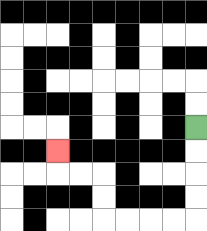{'start': '[8, 5]', 'end': '[2, 6]', 'path_directions': 'D,D,D,D,L,L,L,L,U,U,L,L,U', 'path_coordinates': '[[8, 5], [8, 6], [8, 7], [8, 8], [8, 9], [7, 9], [6, 9], [5, 9], [4, 9], [4, 8], [4, 7], [3, 7], [2, 7], [2, 6]]'}